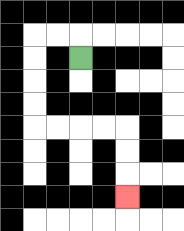{'start': '[3, 2]', 'end': '[5, 8]', 'path_directions': 'U,L,L,D,D,D,D,R,R,R,R,D,D,D', 'path_coordinates': '[[3, 2], [3, 1], [2, 1], [1, 1], [1, 2], [1, 3], [1, 4], [1, 5], [2, 5], [3, 5], [4, 5], [5, 5], [5, 6], [5, 7], [5, 8]]'}